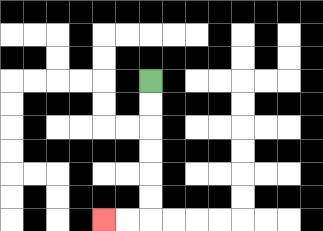{'start': '[6, 3]', 'end': '[4, 9]', 'path_directions': 'D,D,D,D,D,D,L,L', 'path_coordinates': '[[6, 3], [6, 4], [6, 5], [6, 6], [6, 7], [6, 8], [6, 9], [5, 9], [4, 9]]'}